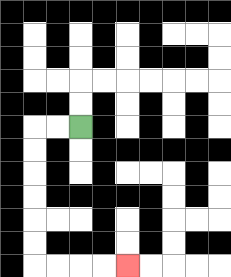{'start': '[3, 5]', 'end': '[5, 11]', 'path_directions': 'L,L,D,D,D,D,D,D,R,R,R,R', 'path_coordinates': '[[3, 5], [2, 5], [1, 5], [1, 6], [1, 7], [1, 8], [1, 9], [1, 10], [1, 11], [2, 11], [3, 11], [4, 11], [5, 11]]'}